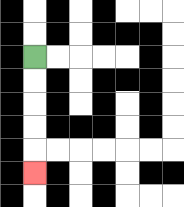{'start': '[1, 2]', 'end': '[1, 7]', 'path_directions': 'D,D,D,D,D', 'path_coordinates': '[[1, 2], [1, 3], [1, 4], [1, 5], [1, 6], [1, 7]]'}